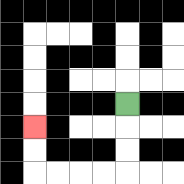{'start': '[5, 4]', 'end': '[1, 5]', 'path_directions': 'D,D,D,L,L,L,L,U,U', 'path_coordinates': '[[5, 4], [5, 5], [5, 6], [5, 7], [4, 7], [3, 7], [2, 7], [1, 7], [1, 6], [1, 5]]'}